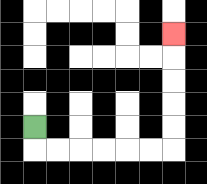{'start': '[1, 5]', 'end': '[7, 1]', 'path_directions': 'D,R,R,R,R,R,R,U,U,U,U,U', 'path_coordinates': '[[1, 5], [1, 6], [2, 6], [3, 6], [4, 6], [5, 6], [6, 6], [7, 6], [7, 5], [7, 4], [7, 3], [7, 2], [7, 1]]'}